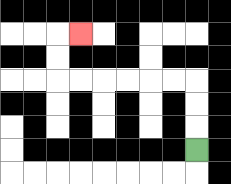{'start': '[8, 6]', 'end': '[3, 1]', 'path_directions': 'U,U,U,L,L,L,L,L,L,U,U,R', 'path_coordinates': '[[8, 6], [8, 5], [8, 4], [8, 3], [7, 3], [6, 3], [5, 3], [4, 3], [3, 3], [2, 3], [2, 2], [2, 1], [3, 1]]'}